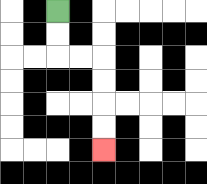{'start': '[2, 0]', 'end': '[4, 6]', 'path_directions': 'D,D,R,R,D,D,D,D', 'path_coordinates': '[[2, 0], [2, 1], [2, 2], [3, 2], [4, 2], [4, 3], [4, 4], [4, 5], [4, 6]]'}